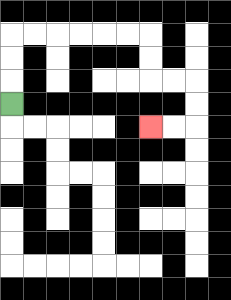{'start': '[0, 4]', 'end': '[6, 5]', 'path_directions': 'U,U,U,R,R,R,R,R,R,D,D,R,R,D,D,L,L', 'path_coordinates': '[[0, 4], [0, 3], [0, 2], [0, 1], [1, 1], [2, 1], [3, 1], [4, 1], [5, 1], [6, 1], [6, 2], [6, 3], [7, 3], [8, 3], [8, 4], [8, 5], [7, 5], [6, 5]]'}